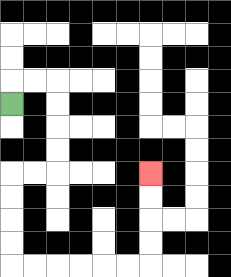{'start': '[0, 4]', 'end': '[6, 7]', 'path_directions': 'U,R,R,D,D,D,D,L,L,D,D,D,D,R,R,R,R,R,R,U,U,U,U', 'path_coordinates': '[[0, 4], [0, 3], [1, 3], [2, 3], [2, 4], [2, 5], [2, 6], [2, 7], [1, 7], [0, 7], [0, 8], [0, 9], [0, 10], [0, 11], [1, 11], [2, 11], [3, 11], [4, 11], [5, 11], [6, 11], [6, 10], [6, 9], [6, 8], [6, 7]]'}